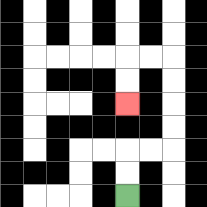{'start': '[5, 8]', 'end': '[5, 4]', 'path_directions': 'U,U,R,R,U,U,U,U,L,L,D,D', 'path_coordinates': '[[5, 8], [5, 7], [5, 6], [6, 6], [7, 6], [7, 5], [7, 4], [7, 3], [7, 2], [6, 2], [5, 2], [5, 3], [5, 4]]'}